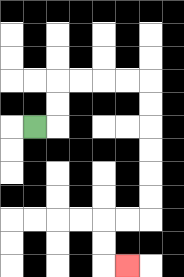{'start': '[1, 5]', 'end': '[5, 11]', 'path_directions': 'R,U,U,R,R,R,R,D,D,D,D,D,D,L,L,D,D,R', 'path_coordinates': '[[1, 5], [2, 5], [2, 4], [2, 3], [3, 3], [4, 3], [5, 3], [6, 3], [6, 4], [6, 5], [6, 6], [6, 7], [6, 8], [6, 9], [5, 9], [4, 9], [4, 10], [4, 11], [5, 11]]'}